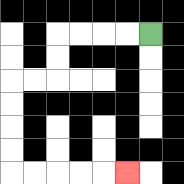{'start': '[6, 1]', 'end': '[5, 7]', 'path_directions': 'L,L,L,L,D,D,L,L,D,D,D,D,R,R,R,R,R', 'path_coordinates': '[[6, 1], [5, 1], [4, 1], [3, 1], [2, 1], [2, 2], [2, 3], [1, 3], [0, 3], [0, 4], [0, 5], [0, 6], [0, 7], [1, 7], [2, 7], [3, 7], [4, 7], [5, 7]]'}